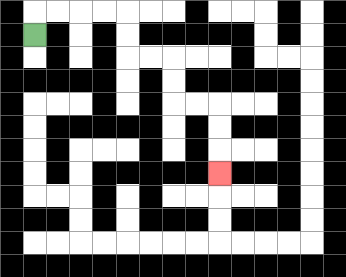{'start': '[1, 1]', 'end': '[9, 7]', 'path_directions': 'U,R,R,R,R,D,D,R,R,D,D,R,R,D,D,D', 'path_coordinates': '[[1, 1], [1, 0], [2, 0], [3, 0], [4, 0], [5, 0], [5, 1], [5, 2], [6, 2], [7, 2], [7, 3], [7, 4], [8, 4], [9, 4], [9, 5], [9, 6], [9, 7]]'}